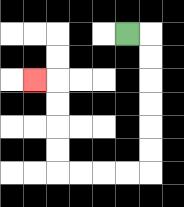{'start': '[5, 1]', 'end': '[1, 3]', 'path_directions': 'R,D,D,D,D,D,D,L,L,L,L,U,U,U,U,L', 'path_coordinates': '[[5, 1], [6, 1], [6, 2], [6, 3], [6, 4], [6, 5], [6, 6], [6, 7], [5, 7], [4, 7], [3, 7], [2, 7], [2, 6], [2, 5], [2, 4], [2, 3], [1, 3]]'}